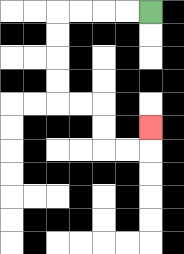{'start': '[6, 0]', 'end': '[6, 5]', 'path_directions': 'L,L,L,L,D,D,D,D,R,R,D,D,R,R,U', 'path_coordinates': '[[6, 0], [5, 0], [4, 0], [3, 0], [2, 0], [2, 1], [2, 2], [2, 3], [2, 4], [3, 4], [4, 4], [4, 5], [4, 6], [5, 6], [6, 6], [6, 5]]'}